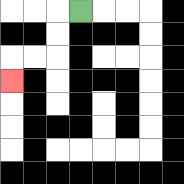{'start': '[3, 0]', 'end': '[0, 3]', 'path_directions': 'L,D,D,L,L,D', 'path_coordinates': '[[3, 0], [2, 0], [2, 1], [2, 2], [1, 2], [0, 2], [0, 3]]'}